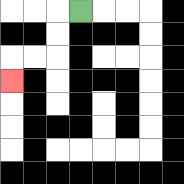{'start': '[3, 0]', 'end': '[0, 3]', 'path_directions': 'L,D,D,L,L,D', 'path_coordinates': '[[3, 0], [2, 0], [2, 1], [2, 2], [1, 2], [0, 2], [0, 3]]'}